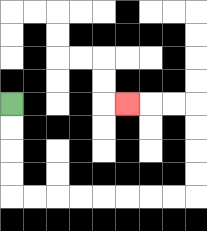{'start': '[0, 4]', 'end': '[5, 4]', 'path_directions': 'D,D,D,D,R,R,R,R,R,R,R,R,U,U,U,U,L,L,L', 'path_coordinates': '[[0, 4], [0, 5], [0, 6], [0, 7], [0, 8], [1, 8], [2, 8], [3, 8], [4, 8], [5, 8], [6, 8], [7, 8], [8, 8], [8, 7], [8, 6], [8, 5], [8, 4], [7, 4], [6, 4], [5, 4]]'}